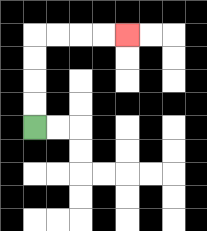{'start': '[1, 5]', 'end': '[5, 1]', 'path_directions': 'U,U,U,U,R,R,R,R', 'path_coordinates': '[[1, 5], [1, 4], [1, 3], [1, 2], [1, 1], [2, 1], [3, 1], [4, 1], [5, 1]]'}